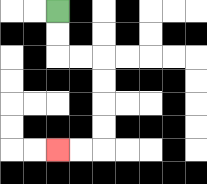{'start': '[2, 0]', 'end': '[2, 6]', 'path_directions': 'D,D,R,R,D,D,D,D,L,L', 'path_coordinates': '[[2, 0], [2, 1], [2, 2], [3, 2], [4, 2], [4, 3], [4, 4], [4, 5], [4, 6], [3, 6], [2, 6]]'}